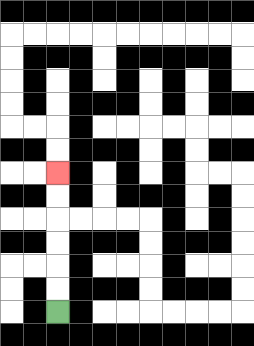{'start': '[2, 13]', 'end': '[2, 7]', 'path_directions': 'U,U,U,U,U,U', 'path_coordinates': '[[2, 13], [2, 12], [2, 11], [2, 10], [2, 9], [2, 8], [2, 7]]'}